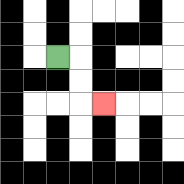{'start': '[2, 2]', 'end': '[4, 4]', 'path_directions': 'R,D,D,R', 'path_coordinates': '[[2, 2], [3, 2], [3, 3], [3, 4], [4, 4]]'}